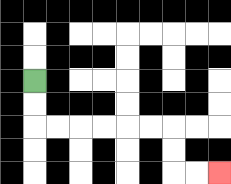{'start': '[1, 3]', 'end': '[9, 7]', 'path_directions': 'D,D,R,R,R,R,R,R,D,D,R,R', 'path_coordinates': '[[1, 3], [1, 4], [1, 5], [2, 5], [3, 5], [4, 5], [5, 5], [6, 5], [7, 5], [7, 6], [7, 7], [8, 7], [9, 7]]'}